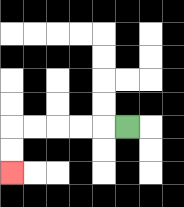{'start': '[5, 5]', 'end': '[0, 7]', 'path_directions': 'L,L,L,L,L,D,D', 'path_coordinates': '[[5, 5], [4, 5], [3, 5], [2, 5], [1, 5], [0, 5], [0, 6], [0, 7]]'}